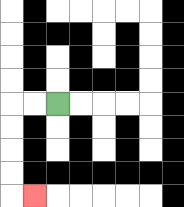{'start': '[2, 4]', 'end': '[1, 8]', 'path_directions': 'L,L,D,D,D,D,R', 'path_coordinates': '[[2, 4], [1, 4], [0, 4], [0, 5], [0, 6], [0, 7], [0, 8], [1, 8]]'}